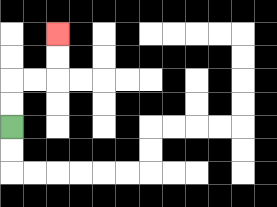{'start': '[0, 5]', 'end': '[2, 1]', 'path_directions': 'U,U,R,R,U,U', 'path_coordinates': '[[0, 5], [0, 4], [0, 3], [1, 3], [2, 3], [2, 2], [2, 1]]'}